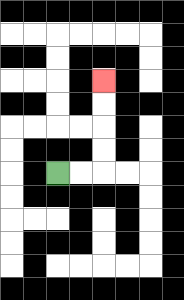{'start': '[2, 7]', 'end': '[4, 3]', 'path_directions': 'R,R,U,U,U,U', 'path_coordinates': '[[2, 7], [3, 7], [4, 7], [4, 6], [4, 5], [4, 4], [4, 3]]'}